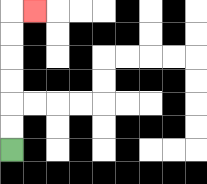{'start': '[0, 6]', 'end': '[1, 0]', 'path_directions': 'U,U,U,U,U,U,R', 'path_coordinates': '[[0, 6], [0, 5], [0, 4], [0, 3], [0, 2], [0, 1], [0, 0], [1, 0]]'}